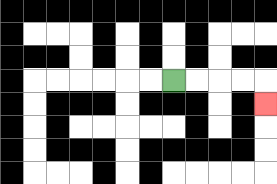{'start': '[7, 3]', 'end': '[11, 4]', 'path_directions': 'R,R,R,R,D', 'path_coordinates': '[[7, 3], [8, 3], [9, 3], [10, 3], [11, 3], [11, 4]]'}